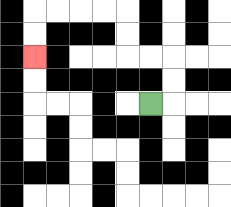{'start': '[6, 4]', 'end': '[1, 2]', 'path_directions': 'R,U,U,L,L,U,U,L,L,L,L,D,D', 'path_coordinates': '[[6, 4], [7, 4], [7, 3], [7, 2], [6, 2], [5, 2], [5, 1], [5, 0], [4, 0], [3, 0], [2, 0], [1, 0], [1, 1], [1, 2]]'}